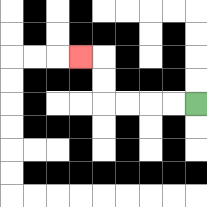{'start': '[8, 4]', 'end': '[3, 2]', 'path_directions': 'L,L,L,L,U,U,L', 'path_coordinates': '[[8, 4], [7, 4], [6, 4], [5, 4], [4, 4], [4, 3], [4, 2], [3, 2]]'}